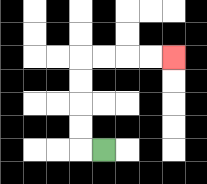{'start': '[4, 6]', 'end': '[7, 2]', 'path_directions': 'L,U,U,U,U,R,R,R,R', 'path_coordinates': '[[4, 6], [3, 6], [3, 5], [3, 4], [3, 3], [3, 2], [4, 2], [5, 2], [6, 2], [7, 2]]'}